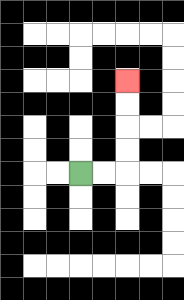{'start': '[3, 7]', 'end': '[5, 3]', 'path_directions': 'R,R,U,U,U,U', 'path_coordinates': '[[3, 7], [4, 7], [5, 7], [5, 6], [5, 5], [5, 4], [5, 3]]'}